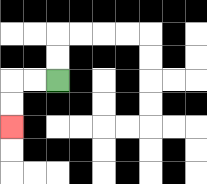{'start': '[2, 3]', 'end': '[0, 5]', 'path_directions': 'L,L,D,D', 'path_coordinates': '[[2, 3], [1, 3], [0, 3], [0, 4], [0, 5]]'}